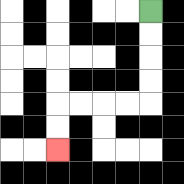{'start': '[6, 0]', 'end': '[2, 6]', 'path_directions': 'D,D,D,D,L,L,L,L,D,D', 'path_coordinates': '[[6, 0], [6, 1], [6, 2], [6, 3], [6, 4], [5, 4], [4, 4], [3, 4], [2, 4], [2, 5], [2, 6]]'}